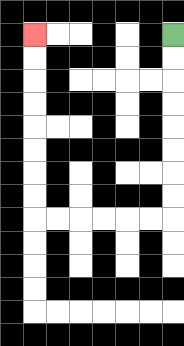{'start': '[7, 1]', 'end': '[1, 1]', 'path_directions': 'D,D,D,D,D,D,D,D,L,L,L,L,L,L,U,U,U,U,U,U,U,U', 'path_coordinates': '[[7, 1], [7, 2], [7, 3], [7, 4], [7, 5], [7, 6], [7, 7], [7, 8], [7, 9], [6, 9], [5, 9], [4, 9], [3, 9], [2, 9], [1, 9], [1, 8], [1, 7], [1, 6], [1, 5], [1, 4], [1, 3], [1, 2], [1, 1]]'}